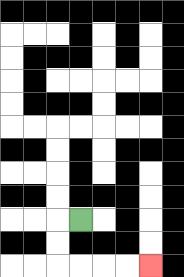{'start': '[3, 9]', 'end': '[6, 11]', 'path_directions': 'L,D,D,R,R,R,R', 'path_coordinates': '[[3, 9], [2, 9], [2, 10], [2, 11], [3, 11], [4, 11], [5, 11], [6, 11]]'}